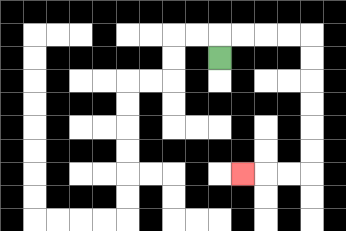{'start': '[9, 2]', 'end': '[10, 7]', 'path_directions': 'U,R,R,R,R,D,D,D,D,D,D,L,L,L', 'path_coordinates': '[[9, 2], [9, 1], [10, 1], [11, 1], [12, 1], [13, 1], [13, 2], [13, 3], [13, 4], [13, 5], [13, 6], [13, 7], [12, 7], [11, 7], [10, 7]]'}